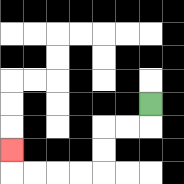{'start': '[6, 4]', 'end': '[0, 6]', 'path_directions': 'D,L,L,D,D,L,L,L,L,U', 'path_coordinates': '[[6, 4], [6, 5], [5, 5], [4, 5], [4, 6], [4, 7], [3, 7], [2, 7], [1, 7], [0, 7], [0, 6]]'}